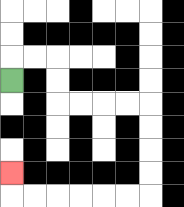{'start': '[0, 3]', 'end': '[0, 7]', 'path_directions': 'U,R,R,D,D,R,R,R,R,D,D,D,D,L,L,L,L,L,L,U', 'path_coordinates': '[[0, 3], [0, 2], [1, 2], [2, 2], [2, 3], [2, 4], [3, 4], [4, 4], [5, 4], [6, 4], [6, 5], [6, 6], [6, 7], [6, 8], [5, 8], [4, 8], [3, 8], [2, 8], [1, 8], [0, 8], [0, 7]]'}